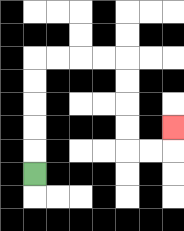{'start': '[1, 7]', 'end': '[7, 5]', 'path_directions': 'U,U,U,U,U,R,R,R,R,D,D,D,D,R,R,U', 'path_coordinates': '[[1, 7], [1, 6], [1, 5], [1, 4], [1, 3], [1, 2], [2, 2], [3, 2], [4, 2], [5, 2], [5, 3], [5, 4], [5, 5], [5, 6], [6, 6], [7, 6], [7, 5]]'}